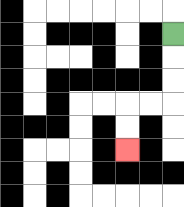{'start': '[7, 1]', 'end': '[5, 6]', 'path_directions': 'D,D,D,L,L,D,D', 'path_coordinates': '[[7, 1], [7, 2], [7, 3], [7, 4], [6, 4], [5, 4], [5, 5], [5, 6]]'}